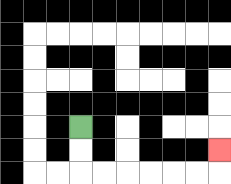{'start': '[3, 5]', 'end': '[9, 6]', 'path_directions': 'D,D,R,R,R,R,R,R,U', 'path_coordinates': '[[3, 5], [3, 6], [3, 7], [4, 7], [5, 7], [6, 7], [7, 7], [8, 7], [9, 7], [9, 6]]'}